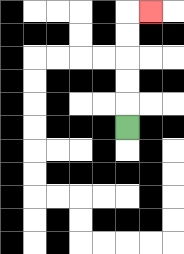{'start': '[5, 5]', 'end': '[6, 0]', 'path_directions': 'U,U,U,U,U,R', 'path_coordinates': '[[5, 5], [5, 4], [5, 3], [5, 2], [5, 1], [5, 0], [6, 0]]'}